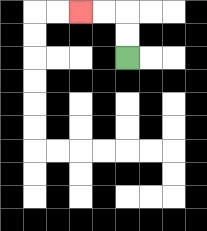{'start': '[5, 2]', 'end': '[3, 0]', 'path_directions': 'U,U,L,L', 'path_coordinates': '[[5, 2], [5, 1], [5, 0], [4, 0], [3, 0]]'}